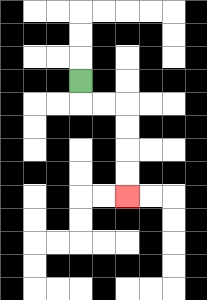{'start': '[3, 3]', 'end': '[5, 8]', 'path_directions': 'D,R,R,D,D,D,D', 'path_coordinates': '[[3, 3], [3, 4], [4, 4], [5, 4], [5, 5], [5, 6], [5, 7], [5, 8]]'}